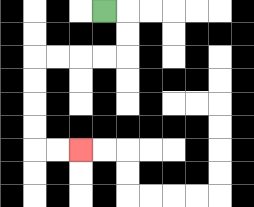{'start': '[4, 0]', 'end': '[3, 6]', 'path_directions': 'R,D,D,L,L,L,L,D,D,D,D,R,R', 'path_coordinates': '[[4, 0], [5, 0], [5, 1], [5, 2], [4, 2], [3, 2], [2, 2], [1, 2], [1, 3], [1, 4], [1, 5], [1, 6], [2, 6], [3, 6]]'}